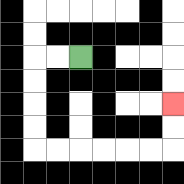{'start': '[3, 2]', 'end': '[7, 4]', 'path_directions': 'L,L,D,D,D,D,R,R,R,R,R,R,U,U', 'path_coordinates': '[[3, 2], [2, 2], [1, 2], [1, 3], [1, 4], [1, 5], [1, 6], [2, 6], [3, 6], [4, 6], [5, 6], [6, 6], [7, 6], [7, 5], [7, 4]]'}